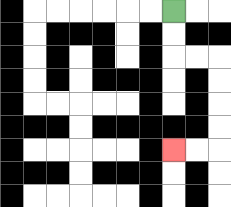{'start': '[7, 0]', 'end': '[7, 6]', 'path_directions': 'D,D,R,R,D,D,D,D,L,L', 'path_coordinates': '[[7, 0], [7, 1], [7, 2], [8, 2], [9, 2], [9, 3], [9, 4], [9, 5], [9, 6], [8, 6], [7, 6]]'}